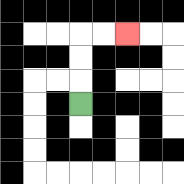{'start': '[3, 4]', 'end': '[5, 1]', 'path_directions': 'U,U,U,R,R', 'path_coordinates': '[[3, 4], [3, 3], [3, 2], [3, 1], [4, 1], [5, 1]]'}